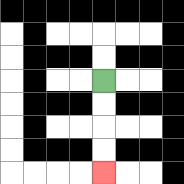{'start': '[4, 3]', 'end': '[4, 7]', 'path_directions': 'D,D,D,D', 'path_coordinates': '[[4, 3], [4, 4], [4, 5], [4, 6], [4, 7]]'}